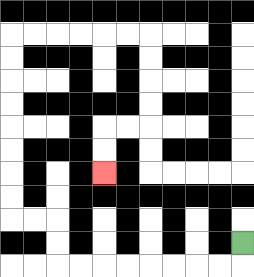{'start': '[10, 10]', 'end': '[4, 7]', 'path_directions': 'D,L,L,L,L,L,L,L,L,U,U,L,L,U,U,U,U,U,U,U,U,R,R,R,R,R,R,D,D,D,D,L,L,D,D', 'path_coordinates': '[[10, 10], [10, 11], [9, 11], [8, 11], [7, 11], [6, 11], [5, 11], [4, 11], [3, 11], [2, 11], [2, 10], [2, 9], [1, 9], [0, 9], [0, 8], [0, 7], [0, 6], [0, 5], [0, 4], [0, 3], [0, 2], [0, 1], [1, 1], [2, 1], [3, 1], [4, 1], [5, 1], [6, 1], [6, 2], [6, 3], [6, 4], [6, 5], [5, 5], [4, 5], [4, 6], [4, 7]]'}